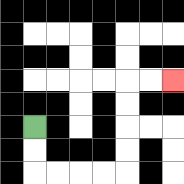{'start': '[1, 5]', 'end': '[7, 3]', 'path_directions': 'D,D,R,R,R,R,U,U,U,U,R,R', 'path_coordinates': '[[1, 5], [1, 6], [1, 7], [2, 7], [3, 7], [4, 7], [5, 7], [5, 6], [5, 5], [5, 4], [5, 3], [6, 3], [7, 3]]'}